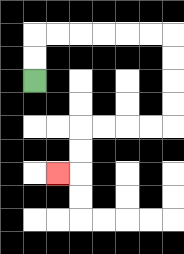{'start': '[1, 3]', 'end': '[2, 7]', 'path_directions': 'U,U,R,R,R,R,R,R,D,D,D,D,L,L,L,L,D,D,L', 'path_coordinates': '[[1, 3], [1, 2], [1, 1], [2, 1], [3, 1], [4, 1], [5, 1], [6, 1], [7, 1], [7, 2], [7, 3], [7, 4], [7, 5], [6, 5], [5, 5], [4, 5], [3, 5], [3, 6], [3, 7], [2, 7]]'}